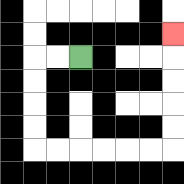{'start': '[3, 2]', 'end': '[7, 1]', 'path_directions': 'L,L,D,D,D,D,R,R,R,R,R,R,U,U,U,U,U', 'path_coordinates': '[[3, 2], [2, 2], [1, 2], [1, 3], [1, 4], [1, 5], [1, 6], [2, 6], [3, 6], [4, 6], [5, 6], [6, 6], [7, 6], [7, 5], [7, 4], [7, 3], [7, 2], [7, 1]]'}